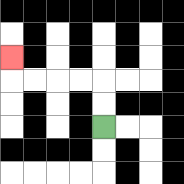{'start': '[4, 5]', 'end': '[0, 2]', 'path_directions': 'U,U,L,L,L,L,U', 'path_coordinates': '[[4, 5], [4, 4], [4, 3], [3, 3], [2, 3], [1, 3], [0, 3], [0, 2]]'}